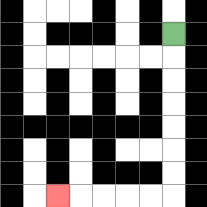{'start': '[7, 1]', 'end': '[2, 8]', 'path_directions': 'D,D,D,D,D,D,D,L,L,L,L,L', 'path_coordinates': '[[7, 1], [7, 2], [7, 3], [7, 4], [7, 5], [7, 6], [7, 7], [7, 8], [6, 8], [5, 8], [4, 8], [3, 8], [2, 8]]'}